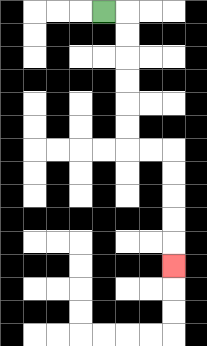{'start': '[4, 0]', 'end': '[7, 11]', 'path_directions': 'R,D,D,D,D,D,D,R,R,D,D,D,D,D', 'path_coordinates': '[[4, 0], [5, 0], [5, 1], [5, 2], [5, 3], [5, 4], [5, 5], [5, 6], [6, 6], [7, 6], [7, 7], [7, 8], [7, 9], [7, 10], [7, 11]]'}